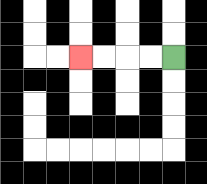{'start': '[7, 2]', 'end': '[3, 2]', 'path_directions': 'L,L,L,L', 'path_coordinates': '[[7, 2], [6, 2], [5, 2], [4, 2], [3, 2]]'}